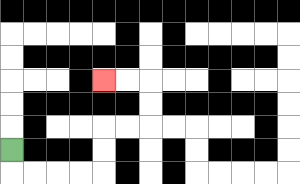{'start': '[0, 6]', 'end': '[4, 3]', 'path_directions': 'D,R,R,R,R,U,U,R,R,U,U,L,L', 'path_coordinates': '[[0, 6], [0, 7], [1, 7], [2, 7], [3, 7], [4, 7], [4, 6], [4, 5], [5, 5], [6, 5], [6, 4], [6, 3], [5, 3], [4, 3]]'}